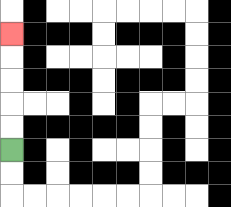{'start': '[0, 6]', 'end': '[0, 1]', 'path_directions': 'U,U,U,U,U', 'path_coordinates': '[[0, 6], [0, 5], [0, 4], [0, 3], [0, 2], [0, 1]]'}